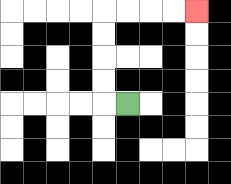{'start': '[5, 4]', 'end': '[8, 0]', 'path_directions': 'L,U,U,U,U,R,R,R,R', 'path_coordinates': '[[5, 4], [4, 4], [4, 3], [4, 2], [4, 1], [4, 0], [5, 0], [6, 0], [7, 0], [8, 0]]'}